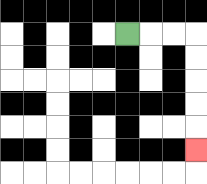{'start': '[5, 1]', 'end': '[8, 6]', 'path_directions': 'R,R,R,D,D,D,D,D', 'path_coordinates': '[[5, 1], [6, 1], [7, 1], [8, 1], [8, 2], [8, 3], [8, 4], [8, 5], [8, 6]]'}